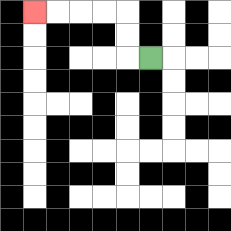{'start': '[6, 2]', 'end': '[1, 0]', 'path_directions': 'L,U,U,L,L,L,L', 'path_coordinates': '[[6, 2], [5, 2], [5, 1], [5, 0], [4, 0], [3, 0], [2, 0], [1, 0]]'}